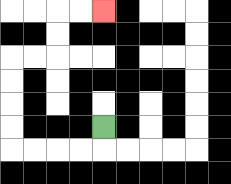{'start': '[4, 5]', 'end': '[4, 0]', 'path_directions': 'D,L,L,L,L,U,U,U,U,R,R,U,U,R,R', 'path_coordinates': '[[4, 5], [4, 6], [3, 6], [2, 6], [1, 6], [0, 6], [0, 5], [0, 4], [0, 3], [0, 2], [1, 2], [2, 2], [2, 1], [2, 0], [3, 0], [4, 0]]'}